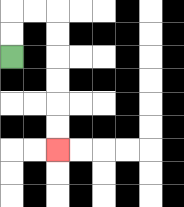{'start': '[0, 2]', 'end': '[2, 6]', 'path_directions': 'U,U,R,R,D,D,D,D,D,D', 'path_coordinates': '[[0, 2], [0, 1], [0, 0], [1, 0], [2, 0], [2, 1], [2, 2], [2, 3], [2, 4], [2, 5], [2, 6]]'}